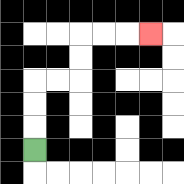{'start': '[1, 6]', 'end': '[6, 1]', 'path_directions': 'U,U,U,R,R,U,U,R,R,R', 'path_coordinates': '[[1, 6], [1, 5], [1, 4], [1, 3], [2, 3], [3, 3], [3, 2], [3, 1], [4, 1], [5, 1], [6, 1]]'}